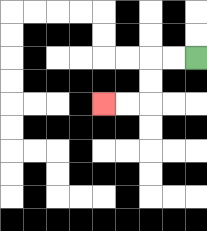{'start': '[8, 2]', 'end': '[4, 4]', 'path_directions': 'L,L,D,D,L,L', 'path_coordinates': '[[8, 2], [7, 2], [6, 2], [6, 3], [6, 4], [5, 4], [4, 4]]'}